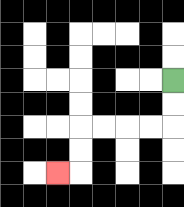{'start': '[7, 3]', 'end': '[2, 7]', 'path_directions': 'D,D,L,L,L,L,D,D,L', 'path_coordinates': '[[7, 3], [7, 4], [7, 5], [6, 5], [5, 5], [4, 5], [3, 5], [3, 6], [3, 7], [2, 7]]'}